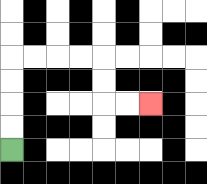{'start': '[0, 6]', 'end': '[6, 4]', 'path_directions': 'U,U,U,U,R,R,R,R,D,D,R,R', 'path_coordinates': '[[0, 6], [0, 5], [0, 4], [0, 3], [0, 2], [1, 2], [2, 2], [3, 2], [4, 2], [4, 3], [4, 4], [5, 4], [6, 4]]'}